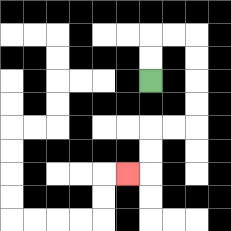{'start': '[6, 3]', 'end': '[5, 7]', 'path_directions': 'U,U,R,R,D,D,D,D,L,L,D,D,L', 'path_coordinates': '[[6, 3], [6, 2], [6, 1], [7, 1], [8, 1], [8, 2], [8, 3], [8, 4], [8, 5], [7, 5], [6, 5], [6, 6], [6, 7], [5, 7]]'}